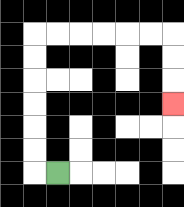{'start': '[2, 7]', 'end': '[7, 4]', 'path_directions': 'L,U,U,U,U,U,U,R,R,R,R,R,R,D,D,D', 'path_coordinates': '[[2, 7], [1, 7], [1, 6], [1, 5], [1, 4], [1, 3], [1, 2], [1, 1], [2, 1], [3, 1], [4, 1], [5, 1], [6, 1], [7, 1], [7, 2], [7, 3], [7, 4]]'}